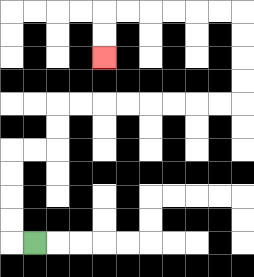{'start': '[1, 10]', 'end': '[4, 2]', 'path_directions': 'L,U,U,U,U,R,R,U,U,R,R,R,R,R,R,R,R,U,U,U,U,L,L,L,L,L,L,D,D', 'path_coordinates': '[[1, 10], [0, 10], [0, 9], [0, 8], [0, 7], [0, 6], [1, 6], [2, 6], [2, 5], [2, 4], [3, 4], [4, 4], [5, 4], [6, 4], [7, 4], [8, 4], [9, 4], [10, 4], [10, 3], [10, 2], [10, 1], [10, 0], [9, 0], [8, 0], [7, 0], [6, 0], [5, 0], [4, 0], [4, 1], [4, 2]]'}